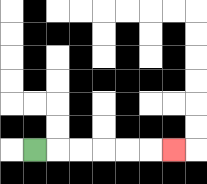{'start': '[1, 6]', 'end': '[7, 6]', 'path_directions': 'R,R,R,R,R,R', 'path_coordinates': '[[1, 6], [2, 6], [3, 6], [4, 6], [5, 6], [6, 6], [7, 6]]'}